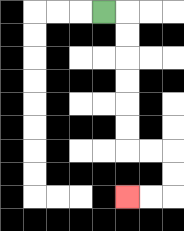{'start': '[4, 0]', 'end': '[5, 8]', 'path_directions': 'R,D,D,D,D,D,D,R,R,D,D,L,L', 'path_coordinates': '[[4, 0], [5, 0], [5, 1], [5, 2], [5, 3], [5, 4], [5, 5], [5, 6], [6, 6], [7, 6], [7, 7], [7, 8], [6, 8], [5, 8]]'}